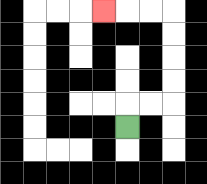{'start': '[5, 5]', 'end': '[4, 0]', 'path_directions': 'U,R,R,U,U,U,U,L,L,L', 'path_coordinates': '[[5, 5], [5, 4], [6, 4], [7, 4], [7, 3], [7, 2], [7, 1], [7, 0], [6, 0], [5, 0], [4, 0]]'}